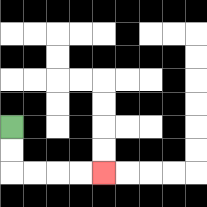{'start': '[0, 5]', 'end': '[4, 7]', 'path_directions': 'D,D,R,R,R,R', 'path_coordinates': '[[0, 5], [0, 6], [0, 7], [1, 7], [2, 7], [3, 7], [4, 7]]'}